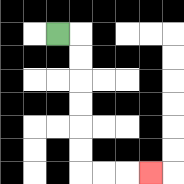{'start': '[2, 1]', 'end': '[6, 7]', 'path_directions': 'R,D,D,D,D,D,D,R,R,R', 'path_coordinates': '[[2, 1], [3, 1], [3, 2], [3, 3], [3, 4], [3, 5], [3, 6], [3, 7], [4, 7], [5, 7], [6, 7]]'}